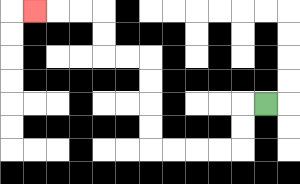{'start': '[11, 4]', 'end': '[1, 0]', 'path_directions': 'L,D,D,L,L,L,L,U,U,U,U,L,L,U,U,L,L,L', 'path_coordinates': '[[11, 4], [10, 4], [10, 5], [10, 6], [9, 6], [8, 6], [7, 6], [6, 6], [6, 5], [6, 4], [6, 3], [6, 2], [5, 2], [4, 2], [4, 1], [4, 0], [3, 0], [2, 0], [1, 0]]'}